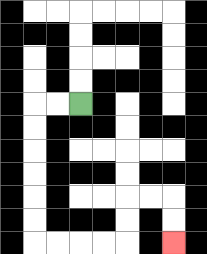{'start': '[3, 4]', 'end': '[7, 10]', 'path_directions': 'L,L,D,D,D,D,D,D,R,R,R,R,U,U,R,R,D,D', 'path_coordinates': '[[3, 4], [2, 4], [1, 4], [1, 5], [1, 6], [1, 7], [1, 8], [1, 9], [1, 10], [2, 10], [3, 10], [4, 10], [5, 10], [5, 9], [5, 8], [6, 8], [7, 8], [7, 9], [7, 10]]'}